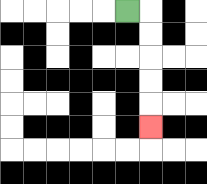{'start': '[5, 0]', 'end': '[6, 5]', 'path_directions': 'R,D,D,D,D,D', 'path_coordinates': '[[5, 0], [6, 0], [6, 1], [6, 2], [6, 3], [6, 4], [6, 5]]'}